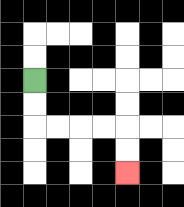{'start': '[1, 3]', 'end': '[5, 7]', 'path_directions': 'D,D,R,R,R,R,D,D', 'path_coordinates': '[[1, 3], [1, 4], [1, 5], [2, 5], [3, 5], [4, 5], [5, 5], [5, 6], [5, 7]]'}